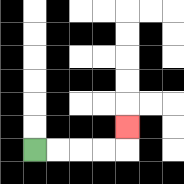{'start': '[1, 6]', 'end': '[5, 5]', 'path_directions': 'R,R,R,R,U', 'path_coordinates': '[[1, 6], [2, 6], [3, 6], [4, 6], [5, 6], [5, 5]]'}